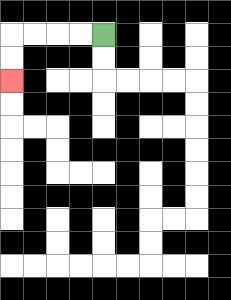{'start': '[4, 1]', 'end': '[0, 3]', 'path_directions': 'L,L,L,L,D,D', 'path_coordinates': '[[4, 1], [3, 1], [2, 1], [1, 1], [0, 1], [0, 2], [0, 3]]'}